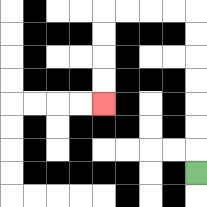{'start': '[8, 7]', 'end': '[4, 4]', 'path_directions': 'U,U,U,U,U,U,U,L,L,L,L,D,D,D,D', 'path_coordinates': '[[8, 7], [8, 6], [8, 5], [8, 4], [8, 3], [8, 2], [8, 1], [8, 0], [7, 0], [6, 0], [5, 0], [4, 0], [4, 1], [4, 2], [4, 3], [4, 4]]'}